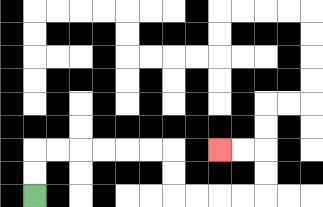{'start': '[1, 8]', 'end': '[9, 6]', 'path_directions': 'U,U,R,R,R,R,R,R,D,D,R,R,R,R,U,U,L,L', 'path_coordinates': '[[1, 8], [1, 7], [1, 6], [2, 6], [3, 6], [4, 6], [5, 6], [6, 6], [7, 6], [7, 7], [7, 8], [8, 8], [9, 8], [10, 8], [11, 8], [11, 7], [11, 6], [10, 6], [9, 6]]'}